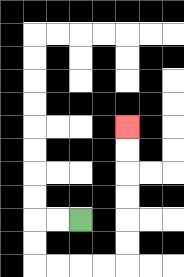{'start': '[3, 9]', 'end': '[5, 5]', 'path_directions': 'L,L,D,D,R,R,R,R,U,U,U,U,U,U', 'path_coordinates': '[[3, 9], [2, 9], [1, 9], [1, 10], [1, 11], [2, 11], [3, 11], [4, 11], [5, 11], [5, 10], [5, 9], [5, 8], [5, 7], [5, 6], [5, 5]]'}